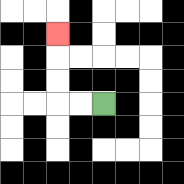{'start': '[4, 4]', 'end': '[2, 1]', 'path_directions': 'L,L,U,U,U', 'path_coordinates': '[[4, 4], [3, 4], [2, 4], [2, 3], [2, 2], [2, 1]]'}